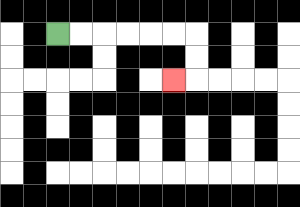{'start': '[2, 1]', 'end': '[7, 3]', 'path_directions': 'R,R,R,R,R,R,D,D,L', 'path_coordinates': '[[2, 1], [3, 1], [4, 1], [5, 1], [6, 1], [7, 1], [8, 1], [8, 2], [8, 3], [7, 3]]'}